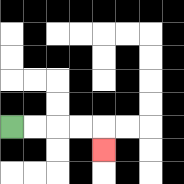{'start': '[0, 5]', 'end': '[4, 6]', 'path_directions': 'R,R,R,R,D', 'path_coordinates': '[[0, 5], [1, 5], [2, 5], [3, 5], [4, 5], [4, 6]]'}